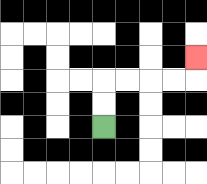{'start': '[4, 5]', 'end': '[8, 2]', 'path_directions': 'U,U,R,R,R,R,U', 'path_coordinates': '[[4, 5], [4, 4], [4, 3], [5, 3], [6, 3], [7, 3], [8, 3], [8, 2]]'}